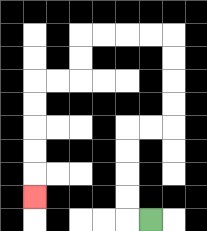{'start': '[6, 9]', 'end': '[1, 8]', 'path_directions': 'L,U,U,U,U,R,R,U,U,U,U,L,L,L,L,D,D,L,L,D,D,D,D,D', 'path_coordinates': '[[6, 9], [5, 9], [5, 8], [5, 7], [5, 6], [5, 5], [6, 5], [7, 5], [7, 4], [7, 3], [7, 2], [7, 1], [6, 1], [5, 1], [4, 1], [3, 1], [3, 2], [3, 3], [2, 3], [1, 3], [1, 4], [1, 5], [1, 6], [1, 7], [1, 8]]'}